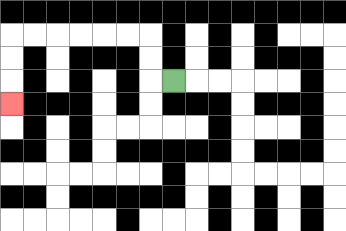{'start': '[7, 3]', 'end': '[0, 4]', 'path_directions': 'L,U,U,L,L,L,L,L,L,D,D,D', 'path_coordinates': '[[7, 3], [6, 3], [6, 2], [6, 1], [5, 1], [4, 1], [3, 1], [2, 1], [1, 1], [0, 1], [0, 2], [0, 3], [0, 4]]'}